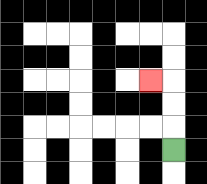{'start': '[7, 6]', 'end': '[6, 3]', 'path_directions': 'U,U,U,L', 'path_coordinates': '[[7, 6], [7, 5], [7, 4], [7, 3], [6, 3]]'}